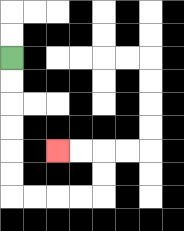{'start': '[0, 2]', 'end': '[2, 6]', 'path_directions': 'D,D,D,D,D,D,R,R,R,R,U,U,L,L', 'path_coordinates': '[[0, 2], [0, 3], [0, 4], [0, 5], [0, 6], [0, 7], [0, 8], [1, 8], [2, 8], [3, 8], [4, 8], [4, 7], [4, 6], [3, 6], [2, 6]]'}